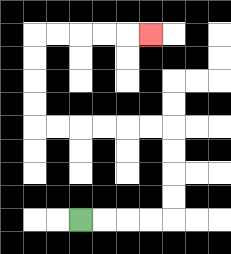{'start': '[3, 9]', 'end': '[6, 1]', 'path_directions': 'R,R,R,R,U,U,U,U,L,L,L,L,L,L,U,U,U,U,R,R,R,R,R', 'path_coordinates': '[[3, 9], [4, 9], [5, 9], [6, 9], [7, 9], [7, 8], [7, 7], [7, 6], [7, 5], [6, 5], [5, 5], [4, 5], [3, 5], [2, 5], [1, 5], [1, 4], [1, 3], [1, 2], [1, 1], [2, 1], [3, 1], [4, 1], [5, 1], [6, 1]]'}